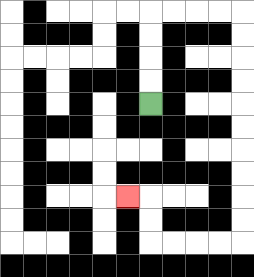{'start': '[6, 4]', 'end': '[5, 8]', 'path_directions': 'U,U,U,U,R,R,R,R,D,D,D,D,D,D,D,D,D,D,L,L,L,L,U,U,L', 'path_coordinates': '[[6, 4], [6, 3], [6, 2], [6, 1], [6, 0], [7, 0], [8, 0], [9, 0], [10, 0], [10, 1], [10, 2], [10, 3], [10, 4], [10, 5], [10, 6], [10, 7], [10, 8], [10, 9], [10, 10], [9, 10], [8, 10], [7, 10], [6, 10], [6, 9], [6, 8], [5, 8]]'}